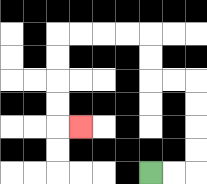{'start': '[6, 7]', 'end': '[3, 5]', 'path_directions': 'R,R,U,U,U,U,L,L,U,U,L,L,L,L,D,D,D,D,R', 'path_coordinates': '[[6, 7], [7, 7], [8, 7], [8, 6], [8, 5], [8, 4], [8, 3], [7, 3], [6, 3], [6, 2], [6, 1], [5, 1], [4, 1], [3, 1], [2, 1], [2, 2], [2, 3], [2, 4], [2, 5], [3, 5]]'}